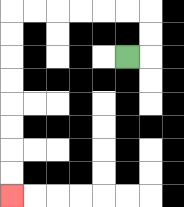{'start': '[5, 2]', 'end': '[0, 8]', 'path_directions': 'R,U,U,L,L,L,L,L,L,D,D,D,D,D,D,D,D', 'path_coordinates': '[[5, 2], [6, 2], [6, 1], [6, 0], [5, 0], [4, 0], [3, 0], [2, 0], [1, 0], [0, 0], [0, 1], [0, 2], [0, 3], [0, 4], [0, 5], [0, 6], [0, 7], [0, 8]]'}